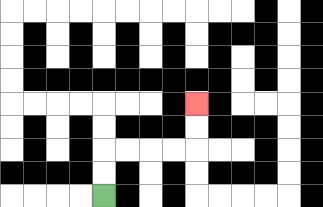{'start': '[4, 8]', 'end': '[8, 4]', 'path_directions': 'U,U,R,R,R,R,U,U', 'path_coordinates': '[[4, 8], [4, 7], [4, 6], [5, 6], [6, 6], [7, 6], [8, 6], [8, 5], [8, 4]]'}